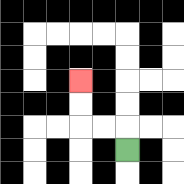{'start': '[5, 6]', 'end': '[3, 3]', 'path_directions': 'U,L,L,U,U', 'path_coordinates': '[[5, 6], [5, 5], [4, 5], [3, 5], [3, 4], [3, 3]]'}